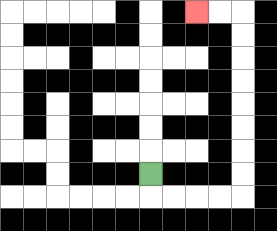{'start': '[6, 7]', 'end': '[8, 0]', 'path_directions': 'D,R,R,R,R,U,U,U,U,U,U,U,U,L,L', 'path_coordinates': '[[6, 7], [6, 8], [7, 8], [8, 8], [9, 8], [10, 8], [10, 7], [10, 6], [10, 5], [10, 4], [10, 3], [10, 2], [10, 1], [10, 0], [9, 0], [8, 0]]'}